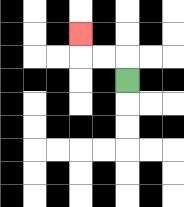{'start': '[5, 3]', 'end': '[3, 1]', 'path_directions': 'U,L,L,U', 'path_coordinates': '[[5, 3], [5, 2], [4, 2], [3, 2], [3, 1]]'}